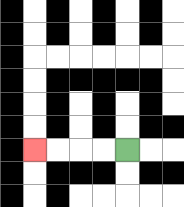{'start': '[5, 6]', 'end': '[1, 6]', 'path_directions': 'L,L,L,L', 'path_coordinates': '[[5, 6], [4, 6], [3, 6], [2, 6], [1, 6]]'}